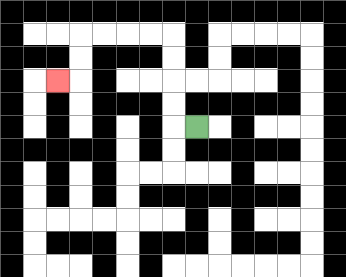{'start': '[8, 5]', 'end': '[2, 3]', 'path_directions': 'L,U,U,U,U,L,L,L,L,D,D,L', 'path_coordinates': '[[8, 5], [7, 5], [7, 4], [7, 3], [7, 2], [7, 1], [6, 1], [5, 1], [4, 1], [3, 1], [3, 2], [3, 3], [2, 3]]'}